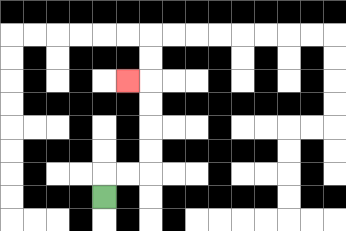{'start': '[4, 8]', 'end': '[5, 3]', 'path_directions': 'U,R,R,U,U,U,U,L', 'path_coordinates': '[[4, 8], [4, 7], [5, 7], [6, 7], [6, 6], [6, 5], [6, 4], [6, 3], [5, 3]]'}